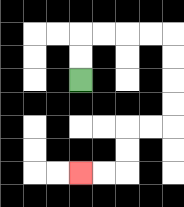{'start': '[3, 3]', 'end': '[3, 7]', 'path_directions': 'U,U,R,R,R,R,D,D,D,D,L,L,D,D,L,L', 'path_coordinates': '[[3, 3], [3, 2], [3, 1], [4, 1], [5, 1], [6, 1], [7, 1], [7, 2], [7, 3], [7, 4], [7, 5], [6, 5], [5, 5], [5, 6], [5, 7], [4, 7], [3, 7]]'}